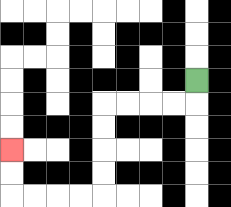{'start': '[8, 3]', 'end': '[0, 6]', 'path_directions': 'D,L,L,L,L,D,D,D,D,L,L,L,L,U,U', 'path_coordinates': '[[8, 3], [8, 4], [7, 4], [6, 4], [5, 4], [4, 4], [4, 5], [4, 6], [4, 7], [4, 8], [3, 8], [2, 8], [1, 8], [0, 8], [0, 7], [0, 6]]'}